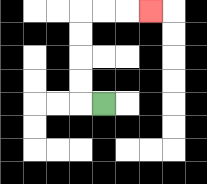{'start': '[4, 4]', 'end': '[6, 0]', 'path_directions': 'L,U,U,U,U,R,R,R', 'path_coordinates': '[[4, 4], [3, 4], [3, 3], [3, 2], [3, 1], [3, 0], [4, 0], [5, 0], [6, 0]]'}